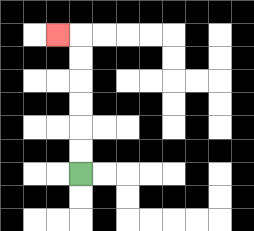{'start': '[3, 7]', 'end': '[2, 1]', 'path_directions': 'U,U,U,U,U,U,L', 'path_coordinates': '[[3, 7], [3, 6], [3, 5], [3, 4], [3, 3], [3, 2], [3, 1], [2, 1]]'}